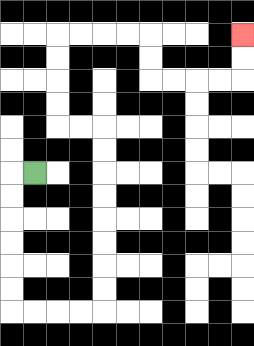{'start': '[1, 7]', 'end': '[10, 1]', 'path_directions': 'L,D,D,D,D,D,D,R,R,R,R,U,U,U,U,U,U,U,U,L,L,U,U,U,U,R,R,R,R,D,D,R,R,R,R,U,U', 'path_coordinates': '[[1, 7], [0, 7], [0, 8], [0, 9], [0, 10], [0, 11], [0, 12], [0, 13], [1, 13], [2, 13], [3, 13], [4, 13], [4, 12], [4, 11], [4, 10], [4, 9], [4, 8], [4, 7], [4, 6], [4, 5], [3, 5], [2, 5], [2, 4], [2, 3], [2, 2], [2, 1], [3, 1], [4, 1], [5, 1], [6, 1], [6, 2], [6, 3], [7, 3], [8, 3], [9, 3], [10, 3], [10, 2], [10, 1]]'}